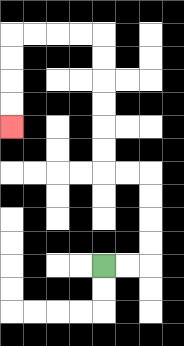{'start': '[4, 11]', 'end': '[0, 5]', 'path_directions': 'R,R,U,U,U,U,L,L,U,U,U,U,U,U,L,L,L,L,D,D,D,D', 'path_coordinates': '[[4, 11], [5, 11], [6, 11], [6, 10], [6, 9], [6, 8], [6, 7], [5, 7], [4, 7], [4, 6], [4, 5], [4, 4], [4, 3], [4, 2], [4, 1], [3, 1], [2, 1], [1, 1], [0, 1], [0, 2], [0, 3], [0, 4], [0, 5]]'}